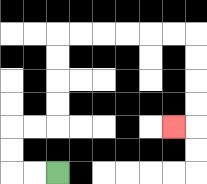{'start': '[2, 7]', 'end': '[7, 5]', 'path_directions': 'L,L,U,U,R,R,U,U,U,U,R,R,R,R,R,R,D,D,D,D,L', 'path_coordinates': '[[2, 7], [1, 7], [0, 7], [0, 6], [0, 5], [1, 5], [2, 5], [2, 4], [2, 3], [2, 2], [2, 1], [3, 1], [4, 1], [5, 1], [6, 1], [7, 1], [8, 1], [8, 2], [8, 3], [8, 4], [8, 5], [7, 5]]'}